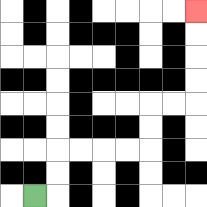{'start': '[1, 8]', 'end': '[8, 0]', 'path_directions': 'R,U,U,R,R,R,R,U,U,R,R,U,U,U,U', 'path_coordinates': '[[1, 8], [2, 8], [2, 7], [2, 6], [3, 6], [4, 6], [5, 6], [6, 6], [6, 5], [6, 4], [7, 4], [8, 4], [8, 3], [8, 2], [8, 1], [8, 0]]'}